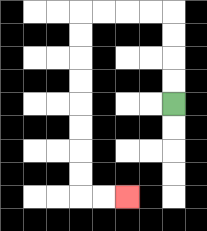{'start': '[7, 4]', 'end': '[5, 8]', 'path_directions': 'U,U,U,U,L,L,L,L,D,D,D,D,D,D,D,D,R,R', 'path_coordinates': '[[7, 4], [7, 3], [7, 2], [7, 1], [7, 0], [6, 0], [5, 0], [4, 0], [3, 0], [3, 1], [3, 2], [3, 3], [3, 4], [3, 5], [3, 6], [3, 7], [3, 8], [4, 8], [5, 8]]'}